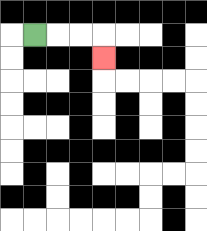{'start': '[1, 1]', 'end': '[4, 2]', 'path_directions': 'R,R,R,D', 'path_coordinates': '[[1, 1], [2, 1], [3, 1], [4, 1], [4, 2]]'}